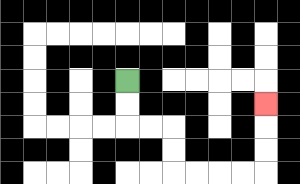{'start': '[5, 3]', 'end': '[11, 4]', 'path_directions': 'D,D,R,R,D,D,R,R,R,R,U,U,U', 'path_coordinates': '[[5, 3], [5, 4], [5, 5], [6, 5], [7, 5], [7, 6], [7, 7], [8, 7], [9, 7], [10, 7], [11, 7], [11, 6], [11, 5], [11, 4]]'}